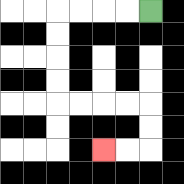{'start': '[6, 0]', 'end': '[4, 6]', 'path_directions': 'L,L,L,L,D,D,D,D,R,R,R,R,D,D,L,L', 'path_coordinates': '[[6, 0], [5, 0], [4, 0], [3, 0], [2, 0], [2, 1], [2, 2], [2, 3], [2, 4], [3, 4], [4, 4], [5, 4], [6, 4], [6, 5], [6, 6], [5, 6], [4, 6]]'}